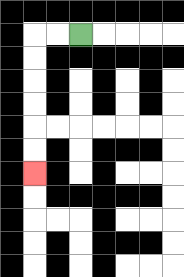{'start': '[3, 1]', 'end': '[1, 7]', 'path_directions': 'L,L,D,D,D,D,D,D', 'path_coordinates': '[[3, 1], [2, 1], [1, 1], [1, 2], [1, 3], [1, 4], [1, 5], [1, 6], [1, 7]]'}